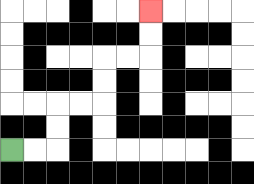{'start': '[0, 6]', 'end': '[6, 0]', 'path_directions': 'R,R,U,U,R,R,U,U,R,R,U,U', 'path_coordinates': '[[0, 6], [1, 6], [2, 6], [2, 5], [2, 4], [3, 4], [4, 4], [4, 3], [4, 2], [5, 2], [6, 2], [6, 1], [6, 0]]'}